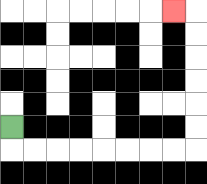{'start': '[0, 5]', 'end': '[7, 0]', 'path_directions': 'D,R,R,R,R,R,R,R,R,U,U,U,U,U,U,L', 'path_coordinates': '[[0, 5], [0, 6], [1, 6], [2, 6], [3, 6], [4, 6], [5, 6], [6, 6], [7, 6], [8, 6], [8, 5], [8, 4], [8, 3], [8, 2], [8, 1], [8, 0], [7, 0]]'}